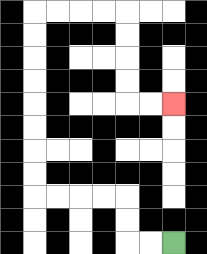{'start': '[7, 10]', 'end': '[7, 4]', 'path_directions': 'L,L,U,U,L,L,L,L,U,U,U,U,U,U,U,U,R,R,R,R,D,D,D,D,R,R', 'path_coordinates': '[[7, 10], [6, 10], [5, 10], [5, 9], [5, 8], [4, 8], [3, 8], [2, 8], [1, 8], [1, 7], [1, 6], [1, 5], [1, 4], [1, 3], [1, 2], [1, 1], [1, 0], [2, 0], [3, 0], [4, 0], [5, 0], [5, 1], [5, 2], [5, 3], [5, 4], [6, 4], [7, 4]]'}